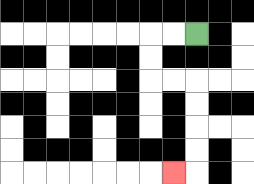{'start': '[8, 1]', 'end': '[7, 7]', 'path_directions': 'L,L,D,D,R,R,D,D,D,D,L', 'path_coordinates': '[[8, 1], [7, 1], [6, 1], [6, 2], [6, 3], [7, 3], [8, 3], [8, 4], [8, 5], [8, 6], [8, 7], [7, 7]]'}